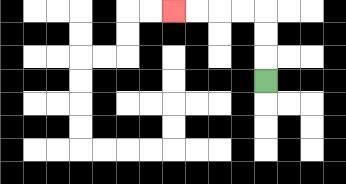{'start': '[11, 3]', 'end': '[7, 0]', 'path_directions': 'U,U,U,L,L,L,L', 'path_coordinates': '[[11, 3], [11, 2], [11, 1], [11, 0], [10, 0], [9, 0], [8, 0], [7, 0]]'}